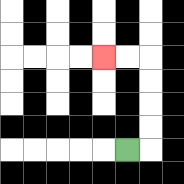{'start': '[5, 6]', 'end': '[4, 2]', 'path_directions': 'R,U,U,U,U,L,L', 'path_coordinates': '[[5, 6], [6, 6], [6, 5], [6, 4], [6, 3], [6, 2], [5, 2], [4, 2]]'}